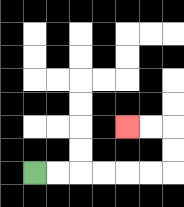{'start': '[1, 7]', 'end': '[5, 5]', 'path_directions': 'R,R,R,R,R,R,U,U,L,L', 'path_coordinates': '[[1, 7], [2, 7], [3, 7], [4, 7], [5, 7], [6, 7], [7, 7], [7, 6], [7, 5], [6, 5], [5, 5]]'}